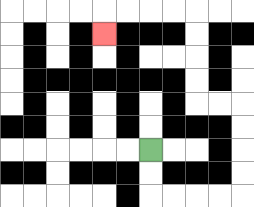{'start': '[6, 6]', 'end': '[4, 1]', 'path_directions': 'D,D,R,R,R,R,U,U,U,U,L,L,U,U,U,U,L,L,L,L,D', 'path_coordinates': '[[6, 6], [6, 7], [6, 8], [7, 8], [8, 8], [9, 8], [10, 8], [10, 7], [10, 6], [10, 5], [10, 4], [9, 4], [8, 4], [8, 3], [8, 2], [8, 1], [8, 0], [7, 0], [6, 0], [5, 0], [4, 0], [4, 1]]'}